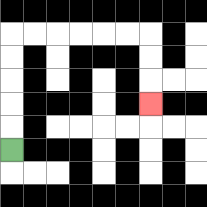{'start': '[0, 6]', 'end': '[6, 4]', 'path_directions': 'U,U,U,U,U,R,R,R,R,R,R,D,D,D', 'path_coordinates': '[[0, 6], [0, 5], [0, 4], [0, 3], [0, 2], [0, 1], [1, 1], [2, 1], [3, 1], [4, 1], [5, 1], [6, 1], [6, 2], [6, 3], [6, 4]]'}